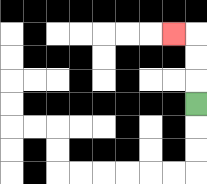{'start': '[8, 4]', 'end': '[7, 1]', 'path_directions': 'U,U,U,L', 'path_coordinates': '[[8, 4], [8, 3], [8, 2], [8, 1], [7, 1]]'}